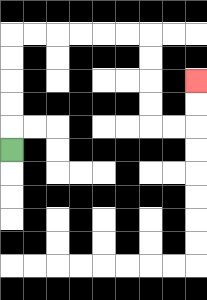{'start': '[0, 6]', 'end': '[8, 3]', 'path_directions': 'U,U,U,U,U,R,R,R,R,R,R,D,D,D,D,R,R,U,U', 'path_coordinates': '[[0, 6], [0, 5], [0, 4], [0, 3], [0, 2], [0, 1], [1, 1], [2, 1], [3, 1], [4, 1], [5, 1], [6, 1], [6, 2], [6, 3], [6, 4], [6, 5], [7, 5], [8, 5], [8, 4], [8, 3]]'}